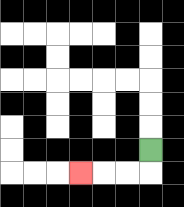{'start': '[6, 6]', 'end': '[3, 7]', 'path_directions': 'D,L,L,L', 'path_coordinates': '[[6, 6], [6, 7], [5, 7], [4, 7], [3, 7]]'}